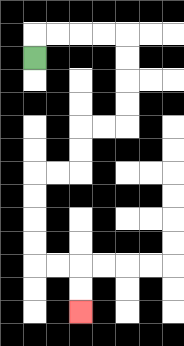{'start': '[1, 2]', 'end': '[3, 13]', 'path_directions': 'U,R,R,R,R,D,D,D,D,L,L,D,D,L,L,D,D,D,D,R,R,D,D', 'path_coordinates': '[[1, 2], [1, 1], [2, 1], [3, 1], [4, 1], [5, 1], [5, 2], [5, 3], [5, 4], [5, 5], [4, 5], [3, 5], [3, 6], [3, 7], [2, 7], [1, 7], [1, 8], [1, 9], [1, 10], [1, 11], [2, 11], [3, 11], [3, 12], [3, 13]]'}